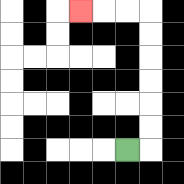{'start': '[5, 6]', 'end': '[3, 0]', 'path_directions': 'R,U,U,U,U,U,U,L,L,L', 'path_coordinates': '[[5, 6], [6, 6], [6, 5], [6, 4], [6, 3], [6, 2], [6, 1], [6, 0], [5, 0], [4, 0], [3, 0]]'}